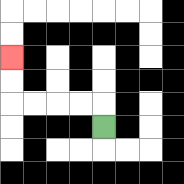{'start': '[4, 5]', 'end': '[0, 2]', 'path_directions': 'U,L,L,L,L,U,U', 'path_coordinates': '[[4, 5], [4, 4], [3, 4], [2, 4], [1, 4], [0, 4], [0, 3], [0, 2]]'}